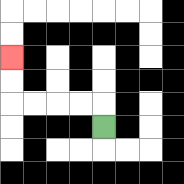{'start': '[4, 5]', 'end': '[0, 2]', 'path_directions': 'U,L,L,L,L,U,U', 'path_coordinates': '[[4, 5], [4, 4], [3, 4], [2, 4], [1, 4], [0, 4], [0, 3], [0, 2]]'}